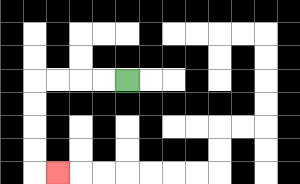{'start': '[5, 3]', 'end': '[2, 7]', 'path_directions': 'L,L,L,L,D,D,D,D,R', 'path_coordinates': '[[5, 3], [4, 3], [3, 3], [2, 3], [1, 3], [1, 4], [1, 5], [1, 6], [1, 7], [2, 7]]'}